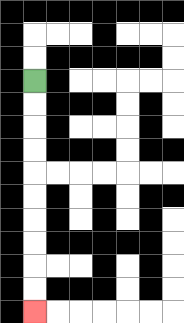{'start': '[1, 3]', 'end': '[1, 13]', 'path_directions': 'D,D,D,D,D,D,D,D,D,D', 'path_coordinates': '[[1, 3], [1, 4], [1, 5], [1, 6], [1, 7], [1, 8], [1, 9], [1, 10], [1, 11], [1, 12], [1, 13]]'}